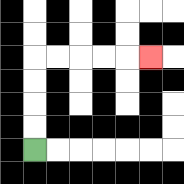{'start': '[1, 6]', 'end': '[6, 2]', 'path_directions': 'U,U,U,U,R,R,R,R,R', 'path_coordinates': '[[1, 6], [1, 5], [1, 4], [1, 3], [1, 2], [2, 2], [3, 2], [4, 2], [5, 2], [6, 2]]'}